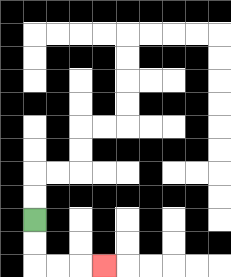{'start': '[1, 9]', 'end': '[4, 11]', 'path_directions': 'D,D,R,R,R', 'path_coordinates': '[[1, 9], [1, 10], [1, 11], [2, 11], [3, 11], [4, 11]]'}